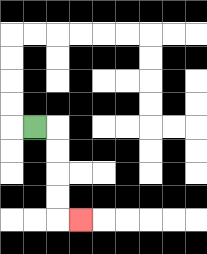{'start': '[1, 5]', 'end': '[3, 9]', 'path_directions': 'R,D,D,D,D,R', 'path_coordinates': '[[1, 5], [2, 5], [2, 6], [2, 7], [2, 8], [2, 9], [3, 9]]'}